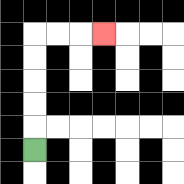{'start': '[1, 6]', 'end': '[4, 1]', 'path_directions': 'U,U,U,U,U,R,R,R', 'path_coordinates': '[[1, 6], [1, 5], [1, 4], [1, 3], [1, 2], [1, 1], [2, 1], [3, 1], [4, 1]]'}